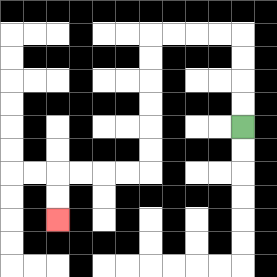{'start': '[10, 5]', 'end': '[2, 9]', 'path_directions': 'U,U,U,U,L,L,L,L,D,D,D,D,D,D,L,L,L,L,D,D', 'path_coordinates': '[[10, 5], [10, 4], [10, 3], [10, 2], [10, 1], [9, 1], [8, 1], [7, 1], [6, 1], [6, 2], [6, 3], [6, 4], [6, 5], [6, 6], [6, 7], [5, 7], [4, 7], [3, 7], [2, 7], [2, 8], [2, 9]]'}